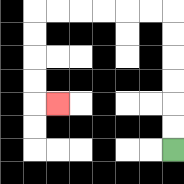{'start': '[7, 6]', 'end': '[2, 4]', 'path_directions': 'U,U,U,U,U,U,L,L,L,L,L,L,D,D,D,D,R', 'path_coordinates': '[[7, 6], [7, 5], [7, 4], [7, 3], [7, 2], [7, 1], [7, 0], [6, 0], [5, 0], [4, 0], [3, 0], [2, 0], [1, 0], [1, 1], [1, 2], [1, 3], [1, 4], [2, 4]]'}